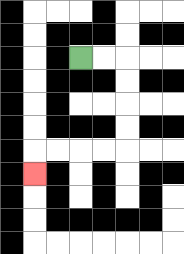{'start': '[3, 2]', 'end': '[1, 7]', 'path_directions': 'R,R,D,D,D,D,L,L,L,L,D', 'path_coordinates': '[[3, 2], [4, 2], [5, 2], [5, 3], [5, 4], [5, 5], [5, 6], [4, 6], [3, 6], [2, 6], [1, 6], [1, 7]]'}